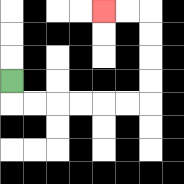{'start': '[0, 3]', 'end': '[4, 0]', 'path_directions': 'D,R,R,R,R,R,R,U,U,U,U,L,L', 'path_coordinates': '[[0, 3], [0, 4], [1, 4], [2, 4], [3, 4], [4, 4], [5, 4], [6, 4], [6, 3], [6, 2], [6, 1], [6, 0], [5, 0], [4, 0]]'}